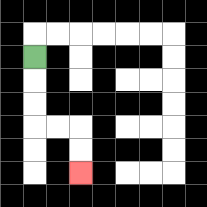{'start': '[1, 2]', 'end': '[3, 7]', 'path_directions': 'D,D,D,R,R,D,D', 'path_coordinates': '[[1, 2], [1, 3], [1, 4], [1, 5], [2, 5], [3, 5], [3, 6], [3, 7]]'}